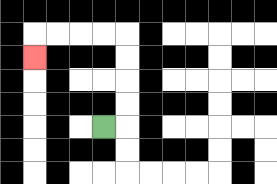{'start': '[4, 5]', 'end': '[1, 2]', 'path_directions': 'R,U,U,U,U,L,L,L,L,D', 'path_coordinates': '[[4, 5], [5, 5], [5, 4], [5, 3], [5, 2], [5, 1], [4, 1], [3, 1], [2, 1], [1, 1], [1, 2]]'}